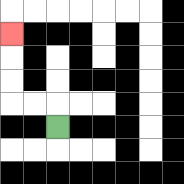{'start': '[2, 5]', 'end': '[0, 1]', 'path_directions': 'U,L,L,U,U,U', 'path_coordinates': '[[2, 5], [2, 4], [1, 4], [0, 4], [0, 3], [0, 2], [0, 1]]'}